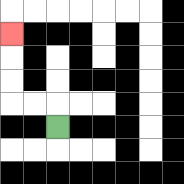{'start': '[2, 5]', 'end': '[0, 1]', 'path_directions': 'U,L,L,U,U,U', 'path_coordinates': '[[2, 5], [2, 4], [1, 4], [0, 4], [0, 3], [0, 2], [0, 1]]'}